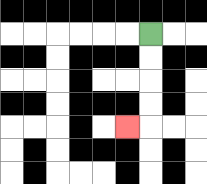{'start': '[6, 1]', 'end': '[5, 5]', 'path_directions': 'D,D,D,D,L', 'path_coordinates': '[[6, 1], [6, 2], [6, 3], [6, 4], [6, 5], [5, 5]]'}